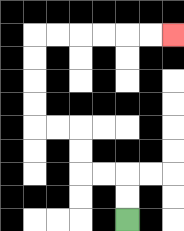{'start': '[5, 9]', 'end': '[7, 1]', 'path_directions': 'U,U,L,L,U,U,L,L,U,U,U,U,R,R,R,R,R,R', 'path_coordinates': '[[5, 9], [5, 8], [5, 7], [4, 7], [3, 7], [3, 6], [3, 5], [2, 5], [1, 5], [1, 4], [1, 3], [1, 2], [1, 1], [2, 1], [3, 1], [4, 1], [5, 1], [6, 1], [7, 1]]'}